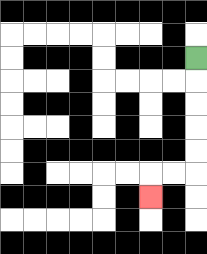{'start': '[8, 2]', 'end': '[6, 8]', 'path_directions': 'D,D,D,D,D,L,L,D', 'path_coordinates': '[[8, 2], [8, 3], [8, 4], [8, 5], [8, 6], [8, 7], [7, 7], [6, 7], [6, 8]]'}